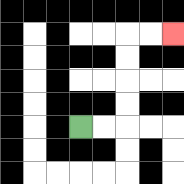{'start': '[3, 5]', 'end': '[7, 1]', 'path_directions': 'R,R,U,U,U,U,R,R', 'path_coordinates': '[[3, 5], [4, 5], [5, 5], [5, 4], [5, 3], [5, 2], [5, 1], [6, 1], [7, 1]]'}